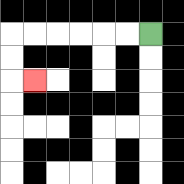{'start': '[6, 1]', 'end': '[1, 3]', 'path_directions': 'L,L,L,L,L,L,D,D,R', 'path_coordinates': '[[6, 1], [5, 1], [4, 1], [3, 1], [2, 1], [1, 1], [0, 1], [0, 2], [0, 3], [1, 3]]'}